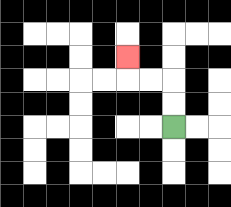{'start': '[7, 5]', 'end': '[5, 2]', 'path_directions': 'U,U,L,L,U', 'path_coordinates': '[[7, 5], [7, 4], [7, 3], [6, 3], [5, 3], [5, 2]]'}